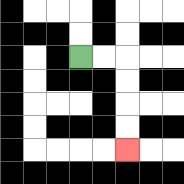{'start': '[3, 2]', 'end': '[5, 6]', 'path_directions': 'R,R,D,D,D,D', 'path_coordinates': '[[3, 2], [4, 2], [5, 2], [5, 3], [5, 4], [5, 5], [5, 6]]'}